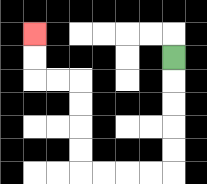{'start': '[7, 2]', 'end': '[1, 1]', 'path_directions': 'D,D,D,D,D,L,L,L,L,U,U,U,U,L,L,U,U', 'path_coordinates': '[[7, 2], [7, 3], [7, 4], [7, 5], [7, 6], [7, 7], [6, 7], [5, 7], [4, 7], [3, 7], [3, 6], [3, 5], [3, 4], [3, 3], [2, 3], [1, 3], [1, 2], [1, 1]]'}